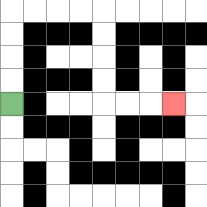{'start': '[0, 4]', 'end': '[7, 4]', 'path_directions': 'U,U,U,U,R,R,R,R,D,D,D,D,R,R,R', 'path_coordinates': '[[0, 4], [0, 3], [0, 2], [0, 1], [0, 0], [1, 0], [2, 0], [3, 0], [4, 0], [4, 1], [4, 2], [4, 3], [4, 4], [5, 4], [6, 4], [7, 4]]'}